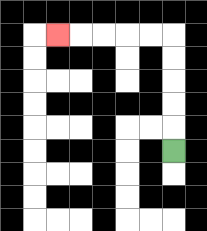{'start': '[7, 6]', 'end': '[2, 1]', 'path_directions': 'U,U,U,U,U,L,L,L,L,L', 'path_coordinates': '[[7, 6], [7, 5], [7, 4], [7, 3], [7, 2], [7, 1], [6, 1], [5, 1], [4, 1], [3, 1], [2, 1]]'}